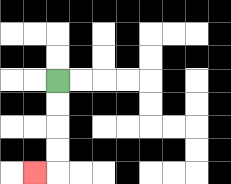{'start': '[2, 3]', 'end': '[1, 7]', 'path_directions': 'D,D,D,D,L', 'path_coordinates': '[[2, 3], [2, 4], [2, 5], [2, 6], [2, 7], [1, 7]]'}